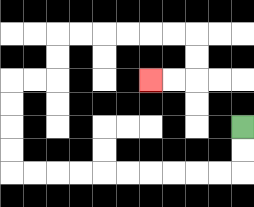{'start': '[10, 5]', 'end': '[6, 3]', 'path_directions': 'D,D,L,L,L,L,L,L,L,L,L,L,U,U,U,U,R,R,U,U,R,R,R,R,R,R,D,D,L,L', 'path_coordinates': '[[10, 5], [10, 6], [10, 7], [9, 7], [8, 7], [7, 7], [6, 7], [5, 7], [4, 7], [3, 7], [2, 7], [1, 7], [0, 7], [0, 6], [0, 5], [0, 4], [0, 3], [1, 3], [2, 3], [2, 2], [2, 1], [3, 1], [4, 1], [5, 1], [6, 1], [7, 1], [8, 1], [8, 2], [8, 3], [7, 3], [6, 3]]'}